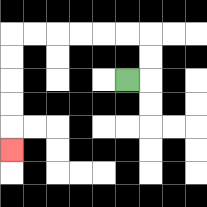{'start': '[5, 3]', 'end': '[0, 6]', 'path_directions': 'R,U,U,L,L,L,L,L,L,D,D,D,D,D', 'path_coordinates': '[[5, 3], [6, 3], [6, 2], [6, 1], [5, 1], [4, 1], [3, 1], [2, 1], [1, 1], [0, 1], [0, 2], [0, 3], [0, 4], [0, 5], [0, 6]]'}